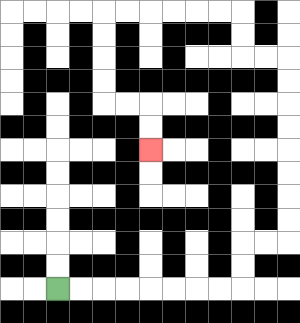{'start': '[2, 12]', 'end': '[6, 6]', 'path_directions': 'R,R,R,R,R,R,R,R,U,U,R,R,U,U,U,U,U,U,U,U,L,L,U,U,L,L,L,L,L,L,D,D,D,D,R,R,D,D', 'path_coordinates': '[[2, 12], [3, 12], [4, 12], [5, 12], [6, 12], [7, 12], [8, 12], [9, 12], [10, 12], [10, 11], [10, 10], [11, 10], [12, 10], [12, 9], [12, 8], [12, 7], [12, 6], [12, 5], [12, 4], [12, 3], [12, 2], [11, 2], [10, 2], [10, 1], [10, 0], [9, 0], [8, 0], [7, 0], [6, 0], [5, 0], [4, 0], [4, 1], [4, 2], [4, 3], [4, 4], [5, 4], [6, 4], [6, 5], [6, 6]]'}